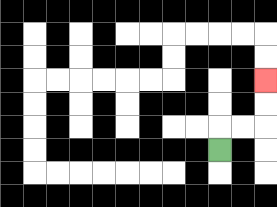{'start': '[9, 6]', 'end': '[11, 3]', 'path_directions': 'U,R,R,U,U', 'path_coordinates': '[[9, 6], [9, 5], [10, 5], [11, 5], [11, 4], [11, 3]]'}